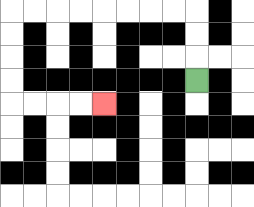{'start': '[8, 3]', 'end': '[4, 4]', 'path_directions': 'U,U,U,L,L,L,L,L,L,L,L,D,D,D,D,R,R,R,R', 'path_coordinates': '[[8, 3], [8, 2], [8, 1], [8, 0], [7, 0], [6, 0], [5, 0], [4, 0], [3, 0], [2, 0], [1, 0], [0, 0], [0, 1], [0, 2], [0, 3], [0, 4], [1, 4], [2, 4], [3, 4], [4, 4]]'}